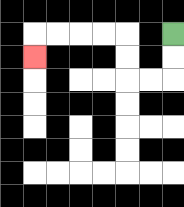{'start': '[7, 1]', 'end': '[1, 2]', 'path_directions': 'D,D,L,L,U,U,L,L,L,L,D', 'path_coordinates': '[[7, 1], [7, 2], [7, 3], [6, 3], [5, 3], [5, 2], [5, 1], [4, 1], [3, 1], [2, 1], [1, 1], [1, 2]]'}